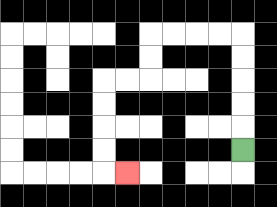{'start': '[10, 6]', 'end': '[5, 7]', 'path_directions': 'U,U,U,U,U,L,L,L,L,D,D,L,L,D,D,D,D,R', 'path_coordinates': '[[10, 6], [10, 5], [10, 4], [10, 3], [10, 2], [10, 1], [9, 1], [8, 1], [7, 1], [6, 1], [6, 2], [6, 3], [5, 3], [4, 3], [4, 4], [4, 5], [4, 6], [4, 7], [5, 7]]'}